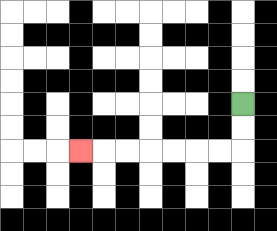{'start': '[10, 4]', 'end': '[3, 6]', 'path_directions': 'D,D,L,L,L,L,L,L,L', 'path_coordinates': '[[10, 4], [10, 5], [10, 6], [9, 6], [8, 6], [7, 6], [6, 6], [5, 6], [4, 6], [3, 6]]'}